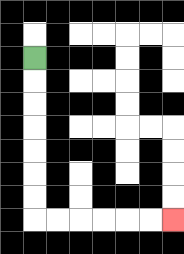{'start': '[1, 2]', 'end': '[7, 9]', 'path_directions': 'D,D,D,D,D,D,D,R,R,R,R,R,R', 'path_coordinates': '[[1, 2], [1, 3], [1, 4], [1, 5], [1, 6], [1, 7], [1, 8], [1, 9], [2, 9], [3, 9], [4, 9], [5, 9], [6, 9], [7, 9]]'}